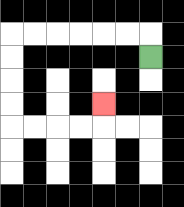{'start': '[6, 2]', 'end': '[4, 4]', 'path_directions': 'U,L,L,L,L,L,L,D,D,D,D,R,R,R,R,U', 'path_coordinates': '[[6, 2], [6, 1], [5, 1], [4, 1], [3, 1], [2, 1], [1, 1], [0, 1], [0, 2], [0, 3], [0, 4], [0, 5], [1, 5], [2, 5], [3, 5], [4, 5], [4, 4]]'}